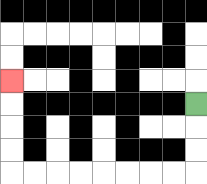{'start': '[8, 4]', 'end': '[0, 3]', 'path_directions': 'D,D,D,L,L,L,L,L,L,L,L,U,U,U,U', 'path_coordinates': '[[8, 4], [8, 5], [8, 6], [8, 7], [7, 7], [6, 7], [5, 7], [4, 7], [3, 7], [2, 7], [1, 7], [0, 7], [0, 6], [0, 5], [0, 4], [0, 3]]'}